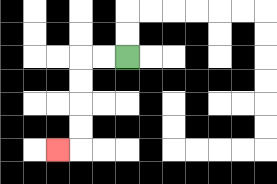{'start': '[5, 2]', 'end': '[2, 6]', 'path_directions': 'L,L,D,D,D,D,L', 'path_coordinates': '[[5, 2], [4, 2], [3, 2], [3, 3], [3, 4], [3, 5], [3, 6], [2, 6]]'}